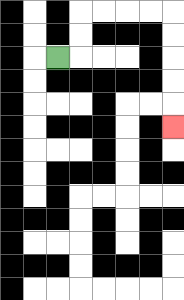{'start': '[2, 2]', 'end': '[7, 5]', 'path_directions': 'R,U,U,R,R,R,R,D,D,D,D,D', 'path_coordinates': '[[2, 2], [3, 2], [3, 1], [3, 0], [4, 0], [5, 0], [6, 0], [7, 0], [7, 1], [7, 2], [7, 3], [7, 4], [7, 5]]'}